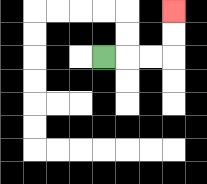{'start': '[4, 2]', 'end': '[7, 0]', 'path_directions': 'R,R,R,U,U', 'path_coordinates': '[[4, 2], [5, 2], [6, 2], [7, 2], [7, 1], [7, 0]]'}